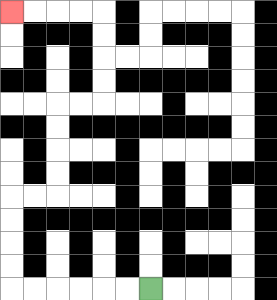{'start': '[6, 12]', 'end': '[0, 0]', 'path_directions': 'L,L,L,L,L,L,U,U,U,U,R,R,U,U,U,U,R,R,U,U,U,U,L,L,L,L', 'path_coordinates': '[[6, 12], [5, 12], [4, 12], [3, 12], [2, 12], [1, 12], [0, 12], [0, 11], [0, 10], [0, 9], [0, 8], [1, 8], [2, 8], [2, 7], [2, 6], [2, 5], [2, 4], [3, 4], [4, 4], [4, 3], [4, 2], [4, 1], [4, 0], [3, 0], [2, 0], [1, 0], [0, 0]]'}